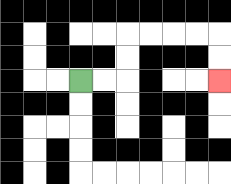{'start': '[3, 3]', 'end': '[9, 3]', 'path_directions': 'R,R,U,U,R,R,R,R,D,D', 'path_coordinates': '[[3, 3], [4, 3], [5, 3], [5, 2], [5, 1], [6, 1], [7, 1], [8, 1], [9, 1], [9, 2], [9, 3]]'}